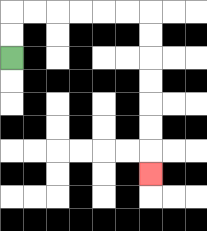{'start': '[0, 2]', 'end': '[6, 7]', 'path_directions': 'U,U,R,R,R,R,R,R,D,D,D,D,D,D,D', 'path_coordinates': '[[0, 2], [0, 1], [0, 0], [1, 0], [2, 0], [3, 0], [4, 0], [5, 0], [6, 0], [6, 1], [6, 2], [6, 3], [6, 4], [6, 5], [6, 6], [6, 7]]'}